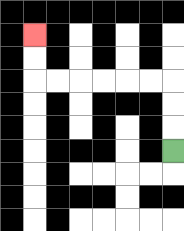{'start': '[7, 6]', 'end': '[1, 1]', 'path_directions': 'U,U,U,L,L,L,L,L,L,U,U', 'path_coordinates': '[[7, 6], [7, 5], [7, 4], [7, 3], [6, 3], [5, 3], [4, 3], [3, 3], [2, 3], [1, 3], [1, 2], [1, 1]]'}